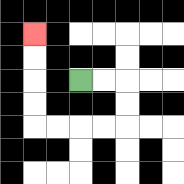{'start': '[3, 3]', 'end': '[1, 1]', 'path_directions': 'R,R,D,D,L,L,L,L,U,U,U,U', 'path_coordinates': '[[3, 3], [4, 3], [5, 3], [5, 4], [5, 5], [4, 5], [3, 5], [2, 5], [1, 5], [1, 4], [1, 3], [1, 2], [1, 1]]'}